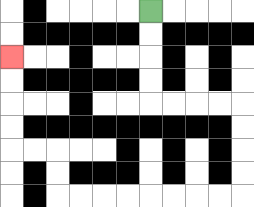{'start': '[6, 0]', 'end': '[0, 2]', 'path_directions': 'D,D,D,D,R,R,R,R,D,D,D,D,L,L,L,L,L,L,L,L,U,U,L,L,U,U,U,U', 'path_coordinates': '[[6, 0], [6, 1], [6, 2], [6, 3], [6, 4], [7, 4], [8, 4], [9, 4], [10, 4], [10, 5], [10, 6], [10, 7], [10, 8], [9, 8], [8, 8], [7, 8], [6, 8], [5, 8], [4, 8], [3, 8], [2, 8], [2, 7], [2, 6], [1, 6], [0, 6], [0, 5], [0, 4], [0, 3], [0, 2]]'}